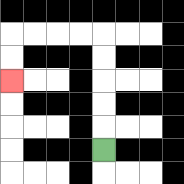{'start': '[4, 6]', 'end': '[0, 3]', 'path_directions': 'U,U,U,U,U,L,L,L,L,D,D', 'path_coordinates': '[[4, 6], [4, 5], [4, 4], [4, 3], [4, 2], [4, 1], [3, 1], [2, 1], [1, 1], [0, 1], [0, 2], [0, 3]]'}